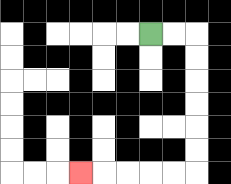{'start': '[6, 1]', 'end': '[3, 7]', 'path_directions': 'R,R,D,D,D,D,D,D,L,L,L,L,L', 'path_coordinates': '[[6, 1], [7, 1], [8, 1], [8, 2], [8, 3], [8, 4], [8, 5], [8, 6], [8, 7], [7, 7], [6, 7], [5, 7], [4, 7], [3, 7]]'}